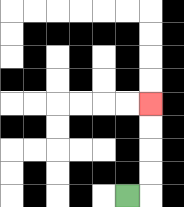{'start': '[5, 8]', 'end': '[6, 4]', 'path_directions': 'R,U,U,U,U', 'path_coordinates': '[[5, 8], [6, 8], [6, 7], [6, 6], [6, 5], [6, 4]]'}